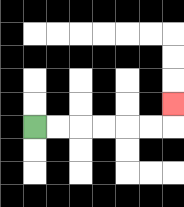{'start': '[1, 5]', 'end': '[7, 4]', 'path_directions': 'R,R,R,R,R,R,U', 'path_coordinates': '[[1, 5], [2, 5], [3, 5], [4, 5], [5, 5], [6, 5], [7, 5], [7, 4]]'}